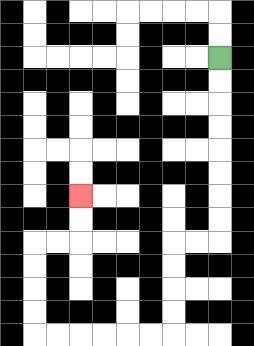{'start': '[9, 2]', 'end': '[3, 8]', 'path_directions': 'D,D,D,D,D,D,D,D,L,L,D,D,D,D,L,L,L,L,L,L,U,U,U,U,R,R,U,U', 'path_coordinates': '[[9, 2], [9, 3], [9, 4], [9, 5], [9, 6], [9, 7], [9, 8], [9, 9], [9, 10], [8, 10], [7, 10], [7, 11], [7, 12], [7, 13], [7, 14], [6, 14], [5, 14], [4, 14], [3, 14], [2, 14], [1, 14], [1, 13], [1, 12], [1, 11], [1, 10], [2, 10], [3, 10], [3, 9], [3, 8]]'}